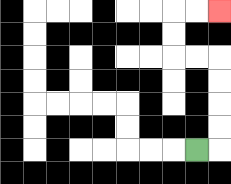{'start': '[8, 6]', 'end': '[9, 0]', 'path_directions': 'R,U,U,U,U,L,L,U,U,R,R', 'path_coordinates': '[[8, 6], [9, 6], [9, 5], [9, 4], [9, 3], [9, 2], [8, 2], [7, 2], [7, 1], [7, 0], [8, 0], [9, 0]]'}